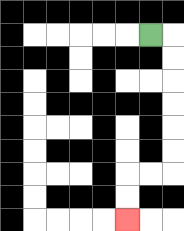{'start': '[6, 1]', 'end': '[5, 9]', 'path_directions': 'R,D,D,D,D,D,D,L,L,D,D', 'path_coordinates': '[[6, 1], [7, 1], [7, 2], [7, 3], [7, 4], [7, 5], [7, 6], [7, 7], [6, 7], [5, 7], [5, 8], [5, 9]]'}